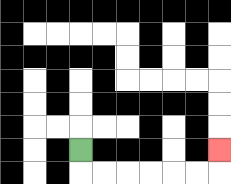{'start': '[3, 6]', 'end': '[9, 6]', 'path_directions': 'D,R,R,R,R,R,R,U', 'path_coordinates': '[[3, 6], [3, 7], [4, 7], [5, 7], [6, 7], [7, 7], [8, 7], [9, 7], [9, 6]]'}